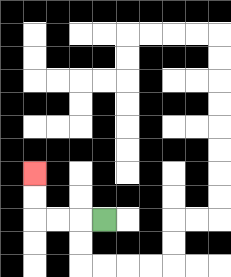{'start': '[4, 9]', 'end': '[1, 7]', 'path_directions': 'L,L,L,U,U', 'path_coordinates': '[[4, 9], [3, 9], [2, 9], [1, 9], [1, 8], [1, 7]]'}